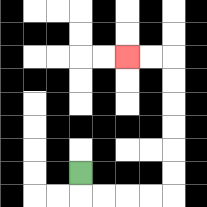{'start': '[3, 7]', 'end': '[5, 2]', 'path_directions': 'D,R,R,R,R,U,U,U,U,U,U,L,L', 'path_coordinates': '[[3, 7], [3, 8], [4, 8], [5, 8], [6, 8], [7, 8], [7, 7], [7, 6], [7, 5], [7, 4], [7, 3], [7, 2], [6, 2], [5, 2]]'}